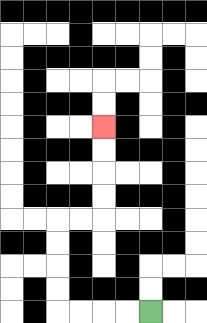{'start': '[6, 13]', 'end': '[4, 5]', 'path_directions': 'L,L,L,L,U,U,U,U,R,R,U,U,U,U', 'path_coordinates': '[[6, 13], [5, 13], [4, 13], [3, 13], [2, 13], [2, 12], [2, 11], [2, 10], [2, 9], [3, 9], [4, 9], [4, 8], [4, 7], [4, 6], [4, 5]]'}